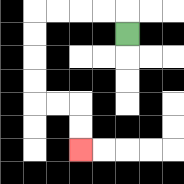{'start': '[5, 1]', 'end': '[3, 6]', 'path_directions': 'U,L,L,L,L,D,D,D,D,R,R,D,D', 'path_coordinates': '[[5, 1], [5, 0], [4, 0], [3, 0], [2, 0], [1, 0], [1, 1], [1, 2], [1, 3], [1, 4], [2, 4], [3, 4], [3, 5], [3, 6]]'}